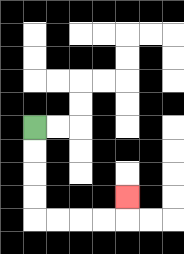{'start': '[1, 5]', 'end': '[5, 8]', 'path_directions': 'D,D,D,D,R,R,R,R,U', 'path_coordinates': '[[1, 5], [1, 6], [1, 7], [1, 8], [1, 9], [2, 9], [3, 9], [4, 9], [5, 9], [5, 8]]'}